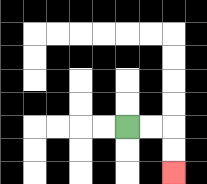{'start': '[5, 5]', 'end': '[7, 7]', 'path_directions': 'R,R,D,D', 'path_coordinates': '[[5, 5], [6, 5], [7, 5], [7, 6], [7, 7]]'}